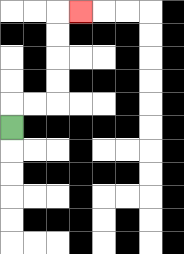{'start': '[0, 5]', 'end': '[3, 0]', 'path_directions': 'U,R,R,U,U,U,U,R', 'path_coordinates': '[[0, 5], [0, 4], [1, 4], [2, 4], [2, 3], [2, 2], [2, 1], [2, 0], [3, 0]]'}